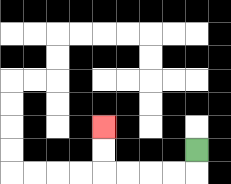{'start': '[8, 6]', 'end': '[4, 5]', 'path_directions': 'D,L,L,L,L,U,U', 'path_coordinates': '[[8, 6], [8, 7], [7, 7], [6, 7], [5, 7], [4, 7], [4, 6], [4, 5]]'}